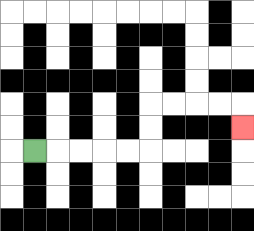{'start': '[1, 6]', 'end': '[10, 5]', 'path_directions': 'R,R,R,R,R,U,U,R,R,R,R,D', 'path_coordinates': '[[1, 6], [2, 6], [3, 6], [4, 6], [5, 6], [6, 6], [6, 5], [6, 4], [7, 4], [8, 4], [9, 4], [10, 4], [10, 5]]'}